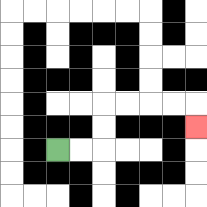{'start': '[2, 6]', 'end': '[8, 5]', 'path_directions': 'R,R,U,U,R,R,R,R,D', 'path_coordinates': '[[2, 6], [3, 6], [4, 6], [4, 5], [4, 4], [5, 4], [6, 4], [7, 4], [8, 4], [8, 5]]'}